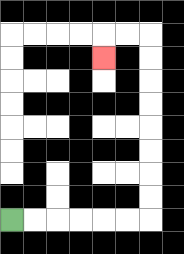{'start': '[0, 9]', 'end': '[4, 2]', 'path_directions': 'R,R,R,R,R,R,U,U,U,U,U,U,U,U,L,L,D', 'path_coordinates': '[[0, 9], [1, 9], [2, 9], [3, 9], [4, 9], [5, 9], [6, 9], [6, 8], [6, 7], [6, 6], [6, 5], [6, 4], [6, 3], [6, 2], [6, 1], [5, 1], [4, 1], [4, 2]]'}